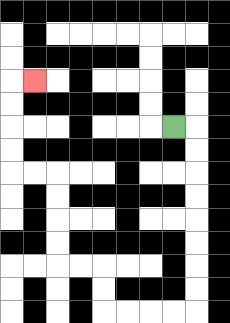{'start': '[7, 5]', 'end': '[1, 3]', 'path_directions': 'R,D,D,D,D,D,D,D,D,L,L,L,L,U,U,L,L,U,U,U,U,L,L,U,U,U,U,R', 'path_coordinates': '[[7, 5], [8, 5], [8, 6], [8, 7], [8, 8], [8, 9], [8, 10], [8, 11], [8, 12], [8, 13], [7, 13], [6, 13], [5, 13], [4, 13], [4, 12], [4, 11], [3, 11], [2, 11], [2, 10], [2, 9], [2, 8], [2, 7], [1, 7], [0, 7], [0, 6], [0, 5], [0, 4], [0, 3], [1, 3]]'}